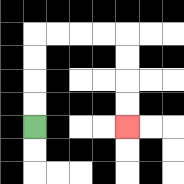{'start': '[1, 5]', 'end': '[5, 5]', 'path_directions': 'U,U,U,U,R,R,R,R,D,D,D,D', 'path_coordinates': '[[1, 5], [1, 4], [1, 3], [1, 2], [1, 1], [2, 1], [3, 1], [4, 1], [5, 1], [5, 2], [5, 3], [5, 4], [5, 5]]'}